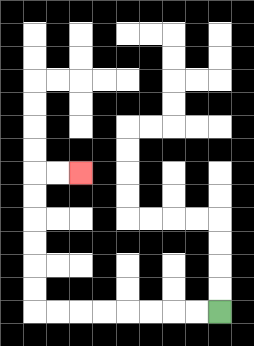{'start': '[9, 13]', 'end': '[3, 7]', 'path_directions': 'L,L,L,L,L,L,L,L,U,U,U,U,U,U,R,R', 'path_coordinates': '[[9, 13], [8, 13], [7, 13], [6, 13], [5, 13], [4, 13], [3, 13], [2, 13], [1, 13], [1, 12], [1, 11], [1, 10], [1, 9], [1, 8], [1, 7], [2, 7], [3, 7]]'}